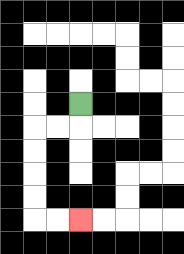{'start': '[3, 4]', 'end': '[3, 9]', 'path_directions': 'D,L,L,D,D,D,D,R,R', 'path_coordinates': '[[3, 4], [3, 5], [2, 5], [1, 5], [1, 6], [1, 7], [1, 8], [1, 9], [2, 9], [3, 9]]'}